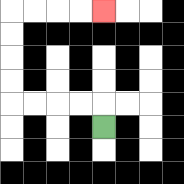{'start': '[4, 5]', 'end': '[4, 0]', 'path_directions': 'U,L,L,L,L,U,U,U,U,R,R,R,R', 'path_coordinates': '[[4, 5], [4, 4], [3, 4], [2, 4], [1, 4], [0, 4], [0, 3], [0, 2], [0, 1], [0, 0], [1, 0], [2, 0], [3, 0], [4, 0]]'}